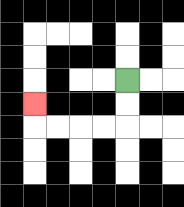{'start': '[5, 3]', 'end': '[1, 4]', 'path_directions': 'D,D,L,L,L,L,U', 'path_coordinates': '[[5, 3], [5, 4], [5, 5], [4, 5], [3, 5], [2, 5], [1, 5], [1, 4]]'}